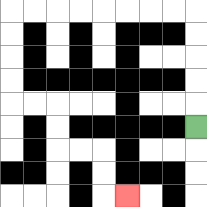{'start': '[8, 5]', 'end': '[5, 8]', 'path_directions': 'U,U,U,U,U,L,L,L,L,L,L,L,L,D,D,D,D,R,R,D,D,R,R,D,D,R', 'path_coordinates': '[[8, 5], [8, 4], [8, 3], [8, 2], [8, 1], [8, 0], [7, 0], [6, 0], [5, 0], [4, 0], [3, 0], [2, 0], [1, 0], [0, 0], [0, 1], [0, 2], [0, 3], [0, 4], [1, 4], [2, 4], [2, 5], [2, 6], [3, 6], [4, 6], [4, 7], [4, 8], [5, 8]]'}